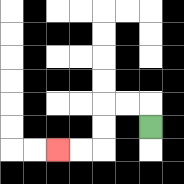{'start': '[6, 5]', 'end': '[2, 6]', 'path_directions': 'U,L,L,D,D,L,L', 'path_coordinates': '[[6, 5], [6, 4], [5, 4], [4, 4], [4, 5], [4, 6], [3, 6], [2, 6]]'}